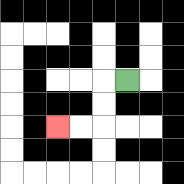{'start': '[5, 3]', 'end': '[2, 5]', 'path_directions': 'L,D,D,L,L', 'path_coordinates': '[[5, 3], [4, 3], [4, 4], [4, 5], [3, 5], [2, 5]]'}